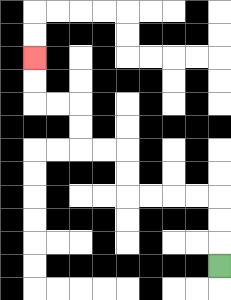{'start': '[9, 11]', 'end': '[1, 2]', 'path_directions': 'U,U,U,L,L,L,L,U,U,L,L,U,U,L,L,U,U', 'path_coordinates': '[[9, 11], [9, 10], [9, 9], [9, 8], [8, 8], [7, 8], [6, 8], [5, 8], [5, 7], [5, 6], [4, 6], [3, 6], [3, 5], [3, 4], [2, 4], [1, 4], [1, 3], [1, 2]]'}